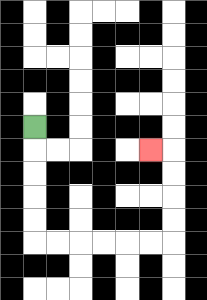{'start': '[1, 5]', 'end': '[6, 6]', 'path_directions': 'D,D,D,D,D,R,R,R,R,R,R,U,U,U,U,L', 'path_coordinates': '[[1, 5], [1, 6], [1, 7], [1, 8], [1, 9], [1, 10], [2, 10], [3, 10], [4, 10], [5, 10], [6, 10], [7, 10], [7, 9], [7, 8], [7, 7], [7, 6], [6, 6]]'}